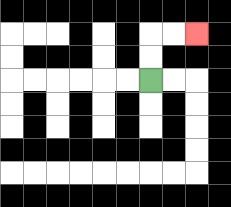{'start': '[6, 3]', 'end': '[8, 1]', 'path_directions': 'U,U,R,R', 'path_coordinates': '[[6, 3], [6, 2], [6, 1], [7, 1], [8, 1]]'}